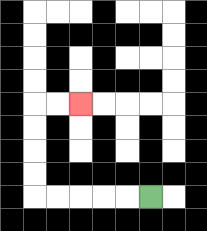{'start': '[6, 8]', 'end': '[3, 4]', 'path_directions': 'L,L,L,L,L,U,U,U,U,R,R', 'path_coordinates': '[[6, 8], [5, 8], [4, 8], [3, 8], [2, 8], [1, 8], [1, 7], [1, 6], [1, 5], [1, 4], [2, 4], [3, 4]]'}